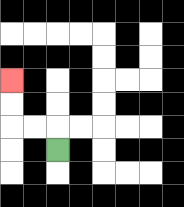{'start': '[2, 6]', 'end': '[0, 3]', 'path_directions': 'U,L,L,U,U', 'path_coordinates': '[[2, 6], [2, 5], [1, 5], [0, 5], [0, 4], [0, 3]]'}